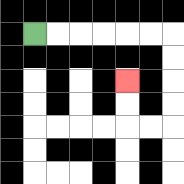{'start': '[1, 1]', 'end': '[5, 3]', 'path_directions': 'R,R,R,R,R,R,D,D,D,D,L,L,U,U', 'path_coordinates': '[[1, 1], [2, 1], [3, 1], [4, 1], [5, 1], [6, 1], [7, 1], [7, 2], [7, 3], [7, 4], [7, 5], [6, 5], [5, 5], [5, 4], [5, 3]]'}